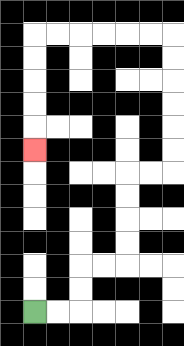{'start': '[1, 13]', 'end': '[1, 6]', 'path_directions': 'R,R,U,U,R,R,U,U,U,U,R,R,U,U,U,U,U,U,L,L,L,L,L,L,D,D,D,D,D', 'path_coordinates': '[[1, 13], [2, 13], [3, 13], [3, 12], [3, 11], [4, 11], [5, 11], [5, 10], [5, 9], [5, 8], [5, 7], [6, 7], [7, 7], [7, 6], [7, 5], [7, 4], [7, 3], [7, 2], [7, 1], [6, 1], [5, 1], [4, 1], [3, 1], [2, 1], [1, 1], [1, 2], [1, 3], [1, 4], [1, 5], [1, 6]]'}